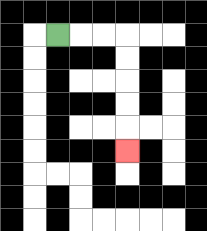{'start': '[2, 1]', 'end': '[5, 6]', 'path_directions': 'R,R,R,D,D,D,D,D', 'path_coordinates': '[[2, 1], [3, 1], [4, 1], [5, 1], [5, 2], [5, 3], [5, 4], [5, 5], [5, 6]]'}